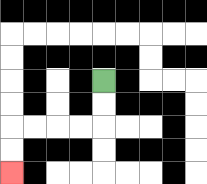{'start': '[4, 3]', 'end': '[0, 7]', 'path_directions': 'D,D,L,L,L,L,D,D', 'path_coordinates': '[[4, 3], [4, 4], [4, 5], [3, 5], [2, 5], [1, 5], [0, 5], [0, 6], [0, 7]]'}